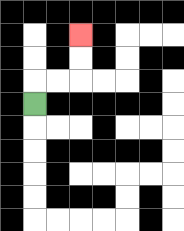{'start': '[1, 4]', 'end': '[3, 1]', 'path_directions': 'U,R,R,U,U', 'path_coordinates': '[[1, 4], [1, 3], [2, 3], [3, 3], [3, 2], [3, 1]]'}